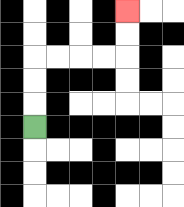{'start': '[1, 5]', 'end': '[5, 0]', 'path_directions': 'U,U,U,R,R,R,R,U,U', 'path_coordinates': '[[1, 5], [1, 4], [1, 3], [1, 2], [2, 2], [3, 2], [4, 2], [5, 2], [5, 1], [5, 0]]'}